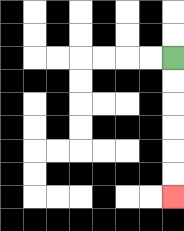{'start': '[7, 2]', 'end': '[7, 8]', 'path_directions': 'D,D,D,D,D,D', 'path_coordinates': '[[7, 2], [7, 3], [7, 4], [7, 5], [7, 6], [7, 7], [7, 8]]'}